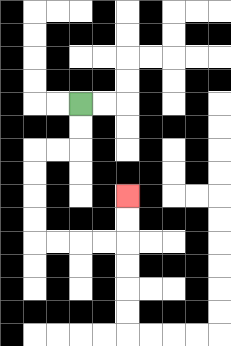{'start': '[3, 4]', 'end': '[5, 8]', 'path_directions': 'D,D,L,L,D,D,D,D,R,R,R,R,U,U', 'path_coordinates': '[[3, 4], [3, 5], [3, 6], [2, 6], [1, 6], [1, 7], [1, 8], [1, 9], [1, 10], [2, 10], [3, 10], [4, 10], [5, 10], [5, 9], [5, 8]]'}